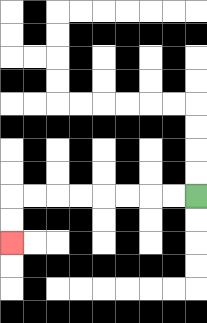{'start': '[8, 8]', 'end': '[0, 10]', 'path_directions': 'L,L,L,L,L,L,L,L,D,D', 'path_coordinates': '[[8, 8], [7, 8], [6, 8], [5, 8], [4, 8], [3, 8], [2, 8], [1, 8], [0, 8], [0, 9], [0, 10]]'}